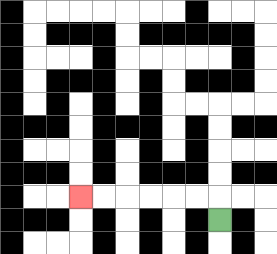{'start': '[9, 9]', 'end': '[3, 8]', 'path_directions': 'U,L,L,L,L,L,L', 'path_coordinates': '[[9, 9], [9, 8], [8, 8], [7, 8], [6, 8], [5, 8], [4, 8], [3, 8]]'}